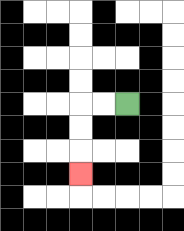{'start': '[5, 4]', 'end': '[3, 7]', 'path_directions': 'L,L,D,D,D', 'path_coordinates': '[[5, 4], [4, 4], [3, 4], [3, 5], [3, 6], [3, 7]]'}